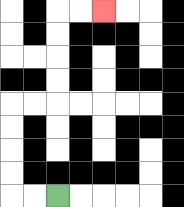{'start': '[2, 8]', 'end': '[4, 0]', 'path_directions': 'L,L,U,U,U,U,R,R,U,U,U,U,R,R', 'path_coordinates': '[[2, 8], [1, 8], [0, 8], [0, 7], [0, 6], [0, 5], [0, 4], [1, 4], [2, 4], [2, 3], [2, 2], [2, 1], [2, 0], [3, 0], [4, 0]]'}